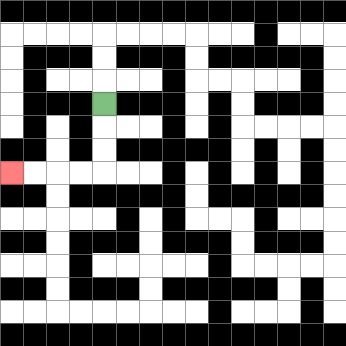{'start': '[4, 4]', 'end': '[0, 7]', 'path_directions': 'D,D,D,L,L,L,L', 'path_coordinates': '[[4, 4], [4, 5], [4, 6], [4, 7], [3, 7], [2, 7], [1, 7], [0, 7]]'}